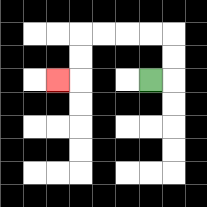{'start': '[6, 3]', 'end': '[2, 3]', 'path_directions': 'R,U,U,L,L,L,L,D,D,L', 'path_coordinates': '[[6, 3], [7, 3], [7, 2], [7, 1], [6, 1], [5, 1], [4, 1], [3, 1], [3, 2], [3, 3], [2, 3]]'}